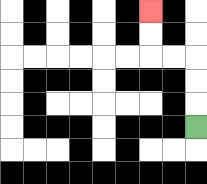{'start': '[8, 5]', 'end': '[6, 0]', 'path_directions': 'U,U,U,L,L,U,U', 'path_coordinates': '[[8, 5], [8, 4], [8, 3], [8, 2], [7, 2], [6, 2], [6, 1], [6, 0]]'}